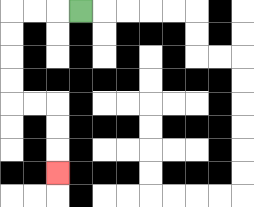{'start': '[3, 0]', 'end': '[2, 7]', 'path_directions': 'L,L,L,D,D,D,D,R,R,D,D,D', 'path_coordinates': '[[3, 0], [2, 0], [1, 0], [0, 0], [0, 1], [0, 2], [0, 3], [0, 4], [1, 4], [2, 4], [2, 5], [2, 6], [2, 7]]'}